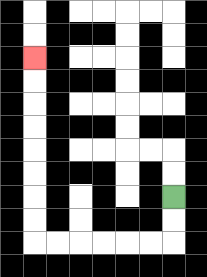{'start': '[7, 8]', 'end': '[1, 2]', 'path_directions': 'D,D,L,L,L,L,L,L,U,U,U,U,U,U,U,U', 'path_coordinates': '[[7, 8], [7, 9], [7, 10], [6, 10], [5, 10], [4, 10], [3, 10], [2, 10], [1, 10], [1, 9], [1, 8], [1, 7], [1, 6], [1, 5], [1, 4], [1, 3], [1, 2]]'}